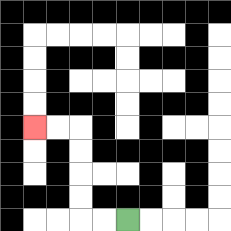{'start': '[5, 9]', 'end': '[1, 5]', 'path_directions': 'L,L,U,U,U,U,L,L', 'path_coordinates': '[[5, 9], [4, 9], [3, 9], [3, 8], [3, 7], [3, 6], [3, 5], [2, 5], [1, 5]]'}